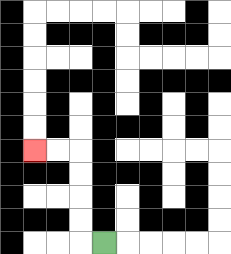{'start': '[4, 10]', 'end': '[1, 6]', 'path_directions': 'L,U,U,U,U,L,L', 'path_coordinates': '[[4, 10], [3, 10], [3, 9], [3, 8], [3, 7], [3, 6], [2, 6], [1, 6]]'}